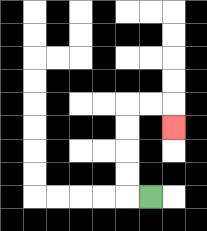{'start': '[6, 8]', 'end': '[7, 5]', 'path_directions': 'L,U,U,U,U,R,R,D', 'path_coordinates': '[[6, 8], [5, 8], [5, 7], [5, 6], [5, 5], [5, 4], [6, 4], [7, 4], [7, 5]]'}